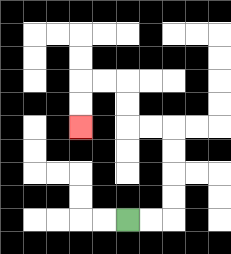{'start': '[5, 9]', 'end': '[3, 5]', 'path_directions': 'R,R,U,U,U,U,L,L,U,U,L,L,D,D', 'path_coordinates': '[[5, 9], [6, 9], [7, 9], [7, 8], [7, 7], [7, 6], [7, 5], [6, 5], [5, 5], [5, 4], [5, 3], [4, 3], [3, 3], [3, 4], [3, 5]]'}